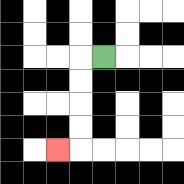{'start': '[4, 2]', 'end': '[2, 6]', 'path_directions': 'L,D,D,D,D,L', 'path_coordinates': '[[4, 2], [3, 2], [3, 3], [3, 4], [3, 5], [3, 6], [2, 6]]'}